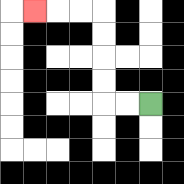{'start': '[6, 4]', 'end': '[1, 0]', 'path_directions': 'L,L,U,U,U,U,L,L,L', 'path_coordinates': '[[6, 4], [5, 4], [4, 4], [4, 3], [4, 2], [4, 1], [4, 0], [3, 0], [2, 0], [1, 0]]'}